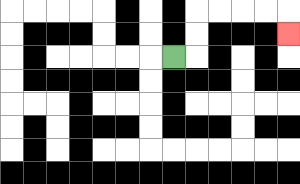{'start': '[7, 2]', 'end': '[12, 1]', 'path_directions': 'R,U,U,R,R,R,R,D', 'path_coordinates': '[[7, 2], [8, 2], [8, 1], [8, 0], [9, 0], [10, 0], [11, 0], [12, 0], [12, 1]]'}